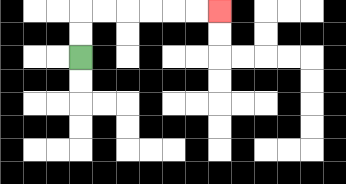{'start': '[3, 2]', 'end': '[9, 0]', 'path_directions': 'U,U,R,R,R,R,R,R', 'path_coordinates': '[[3, 2], [3, 1], [3, 0], [4, 0], [5, 0], [6, 0], [7, 0], [8, 0], [9, 0]]'}